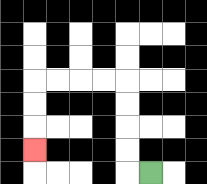{'start': '[6, 7]', 'end': '[1, 6]', 'path_directions': 'L,U,U,U,U,L,L,L,L,D,D,D', 'path_coordinates': '[[6, 7], [5, 7], [5, 6], [5, 5], [5, 4], [5, 3], [4, 3], [3, 3], [2, 3], [1, 3], [1, 4], [1, 5], [1, 6]]'}